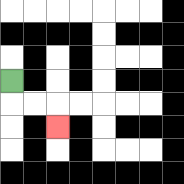{'start': '[0, 3]', 'end': '[2, 5]', 'path_directions': 'D,R,R,D', 'path_coordinates': '[[0, 3], [0, 4], [1, 4], [2, 4], [2, 5]]'}